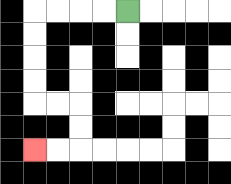{'start': '[5, 0]', 'end': '[1, 6]', 'path_directions': 'L,L,L,L,D,D,D,D,R,R,D,D,L,L', 'path_coordinates': '[[5, 0], [4, 0], [3, 0], [2, 0], [1, 0], [1, 1], [1, 2], [1, 3], [1, 4], [2, 4], [3, 4], [3, 5], [3, 6], [2, 6], [1, 6]]'}